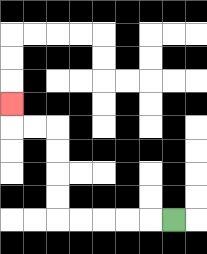{'start': '[7, 9]', 'end': '[0, 4]', 'path_directions': 'L,L,L,L,L,U,U,U,U,L,L,U', 'path_coordinates': '[[7, 9], [6, 9], [5, 9], [4, 9], [3, 9], [2, 9], [2, 8], [2, 7], [2, 6], [2, 5], [1, 5], [0, 5], [0, 4]]'}